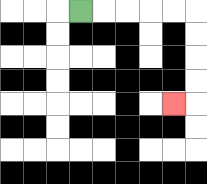{'start': '[3, 0]', 'end': '[7, 4]', 'path_directions': 'R,R,R,R,R,D,D,D,D,L', 'path_coordinates': '[[3, 0], [4, 0], [5, 0], [6, 0], [7, 0], [8, 0], [8, 1], [8, 2], [8, 3], [8, 4], [7, 4]]'}